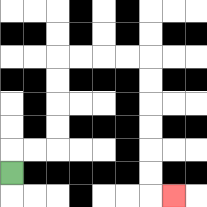{'start': '[0, 7]', 'end': '[7, 8]', 'path_directions': 'U,R,R,U,U,U,U,R,R,R,R,D,D,D,D,D,D,R', 'path_coordinates': '[[0, 7], [0, 6], [1, 6], [2, 6], [2, 5], [2, 4], [2, 3], [2, 2], [3, 2], [4, 2], [5, 2], [6, 2], [6, 3], [6, 4], [6, 5], [6, 6], [6, 7], [6, 8], [7, 8]]'}